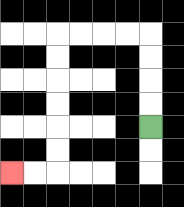{'start': '[6, 5]', 'end': '[0, 7]', 'path_directions': 'U,U,U,U,L,L,L,L,D,D,D,D,D,D,L,L', 'path_coordinates': '[[6, 5], [6, 4], [6, 3], [6, 2], [6, 1], [5, 1], [4, 1], [3, 1], [2, 1], [2, 2], [2, 3], [2, 4], [2, 5], [2, 6], [2, 7], [1, 7], [0, 7]]'}